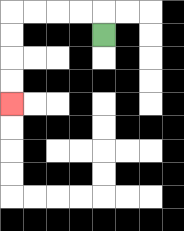{'start': '[4, 1]', 'end': '[0, 4]', 'path_directions': 'U,L,L,L,L,D,D,D,D', 'path_coordinates': '[[4, 1], [4, 0], [3, 0], [2, 0], [1, 0], [0, 0], [0, 1], [0, 2], [0, 3], [0, 4]]'}